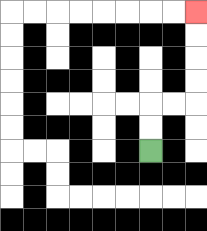{'start': '[6, 6]', 'end': '[8, 0]', 'path_directions': 'U,U,R,R,U,U,U,U', 'path_coordinates': '[[6, 6], [6, 5], [6, 4], [7, 4], [8, 4], [8, 3], [8, 2], [8, 1], [8, 0]]'}